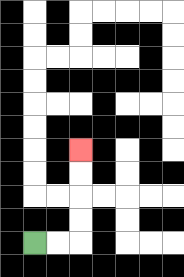{'start': '[1, 10]', 'end': '[3, 6]', 'path_directions': 'R,R,U,U,U,U', 'path_coordinates': '[[1, 10], [2, 10], [3, 10], [3, 9], [3, 8], [3, 7], [3, 6]]'}